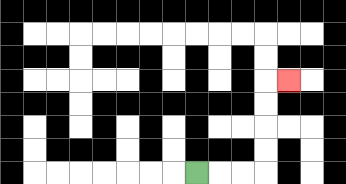{'start': '[8, 7]', 'end': '[12, 3]', 'path_directions': 'R,R,R,U,U,U,U,R', 'path_coordinates': '[[8, 7], [9, 7], [10, 7], [11, 7], [11, 6], [11, 5], [11, 4], [11, 3], [12, 3]]'}